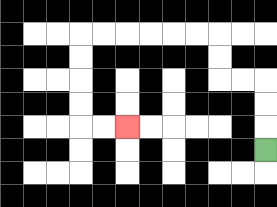{'start': '[11, 6]', 'end': '[5, 5]', 'path_directions': 'U,U,U,L,L,U,U,L,L,L,L,L,L,D,D,D,D,R,R', 'path_coordinates': '[[11, 6], [11, 5], [11, 4], [11, 3], [10, 3], [9, 3], [9, 2], [9, 1], [8, 1], [7, 1], [6, 1], [5, 1], [4, 1], [3, 1], [3, 2], [3, 3], [3, 4], [3, 5], [4, 5], [5, 5]]'}